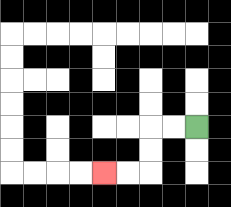{'start': '[8, 5]', 'end': '[4, 7]', 'path_directions': 'L,L,D,D,L,L', 'path_coordinates': '[[8, 5], [7, 5], [6, 5], [6, 6], [6, 7], [5, 7], [4, 7]]'}